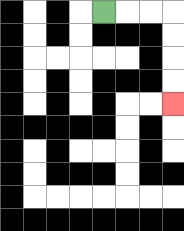{'start': '[4, 0]', 'end': '[7, 4]', 'path_directions': 'R,R,R,D,D,D,D', 'path_coordinates': '[[4, 0], [5, 0], [6, 0], [7, 0], [7, 1], [7, 2], [7, 3], [7, 4]]'}